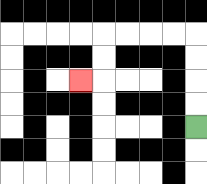{'start': '[8, 5]', 'end': '[3, 3]', 'path_directions': 'U,U,U,U,L,L,L,L,D,D,L', 'path_coordinates': '[[8, 5], [8, 4], [8, 3], [8, 2], [8, 1], [7, 1], [6, 1], [5, 1], [4, 1], [4, 2], [4, 3], [3, 3]]'}